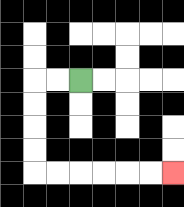{'start': '[3, 3]', 'end': '[7, 7]', 'path_directions': 'L,L,D,D,D,D,R,R,R,R,R,R', 'path_coordinates': '[[3, 3], [2, 3], [1, 3], [1, 4], [1, 5], [1, 6], [1, 7], [2, 7], [3, 7], [4, 7], [5, 7], [6, 7], [7, 7]]'}